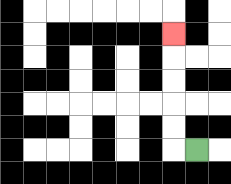{'start': '[8, 6]', 'end': '[7, 1]', 'path_directions': 'L,U,U,U,U,U', 'path_coordinates': '[[8, 6], [7, 6], [7, 5], [7, 4], [7, 3], [7, 2], [7, 1]]'}